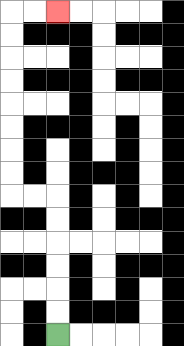{'start': '[2, 14]', 'end': '[2, 0]', 'path_directions': 'U,U,U,U,U,U,L,L,U,U,U,U,U,U,U,U,R,R', 'path_coordinates': '[[2, 14], [2, 13], [2, 12], [2, 11], [2, 10], [2, 9], [2, 8], [1, 8], [0, 8], [0, 7], [0, 6], [0, 5], [0, 4], [0, 3], [0, 2], [0, 1], [0, 0], [1, 0], [2, 0]]'}